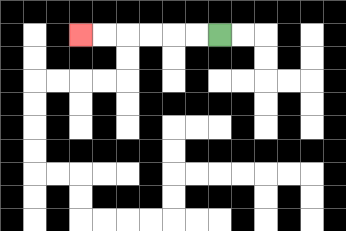{'start': '[9, 1]', 'end': '[3, 1]', 'path_directions': 'L,L,L,L,L,L', 'path_coordinates': '[[9, 1], [8, 1], [7, 1], [6, 1], [5, 1], [4, 1], [3, 1]]'}